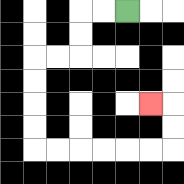{'start': '[5, 0]', 'end': '[6, 4]', 'path_directions': 'L,L,D,D,L,L,D,D,D,D,R,R,R,R,R,R,U,U,L', 'path_coordinates': '[[5, 0], [4, 0], [3, 0], [3, 1], [3, 2], [2, 2], [1, 2], [1, 3], [1, 4], [1, 5], [1, 6], [2, 6], [3, 6], [4, 6], [5, 6], [6, 6], [7, 6], [7, 5], [7, 4], [6, 4]]'}